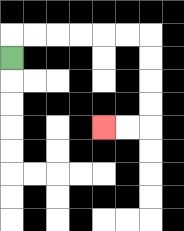{'start': '[0, 2]', 'end': '[4, 5]', 'path_directions': 'U,R,R,R,R,R,R,D,D,D,D,L,L', 'path_coordinates': '[[0, 2], [0, 1], [1, 1], [2, 1], [3, 1], [4, 1], [5, 1], [6, 1], [6, 2], [6, 3], [6, 4], [6, 5], [5, 5], [4, 5]]'}